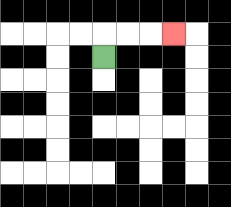{'start': '[4, 2]', 'end': '[7, 1]', 'path_directions': 'U,R,R,R', 'path_coordinates': '[[4, 2], [4, 1], [5, 1], [6, 1], [7, 1]]'}